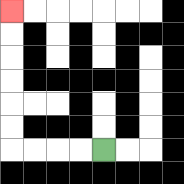{'start': '[4, 6]', 'end': '[0, 0]', 'path_directions': 'L,L,L,L,U,U,U,U,U,U', 'path_coordinates': '[[4, 6], [3, 6], [2, 6], [1, 6], [0, 6], [0, 5], [0, 4], [0, 3], [0, 2], [0, 1], [0, 0]]'}